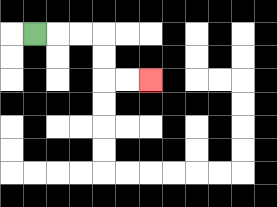{'start': '[1, 1]', 'end': '[6, 3]', 'path_directions': 'R,R,R,D,D,R,R', 'path_coordinates': '[[1, 1], [2, 1], [3, 1], [4, 1], [4, 2], [4, 3], [5, 3], [6, 3]]'}